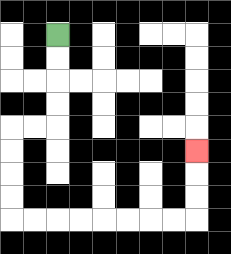{'start': '[2, 1]', 'end': '[8, 6]', 'path_directions': 'D,D,D,D,L,L,D,D,D,D,R,R,R,R,R,R,R,R,U,U,U', 'path_coordinates': '[[2, 1], [2, 2], [2, 3], [2, 4], [2, 5], [1, 5], [0, 5], [0, 6], [0, 7], [0, 8], [0, 9], [1, 9], [2, 9], [3, 9], [4, 9], [5, 9], [6, 9], [7, 9], [8, 9], [8, 8], [8, 7], [8, 6]]'}